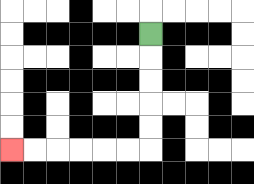{'start': '[6, 1]', 'end': '[0, 6]', 'path_directions': 'D,D,D,D,D,L,L,L,L,L,L', 'path_coordinates': '[[6, 1], [6, 2], [6, 3], [6, 4], [6, 5], [6, 6], [5, 6], [4, 6], [3, 6], [2, 6], [1, 6], [0, 6]]'}